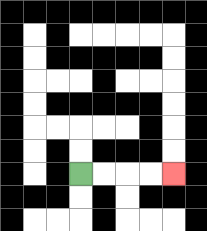{'start': '[3, 7]', 'end': '[7, 7]', 'path_directions': 'R,R,R,R', 'path_coordinates': '[[3, 7], [4, 7], [5, 7], [6, 7], [7, 7]]'}